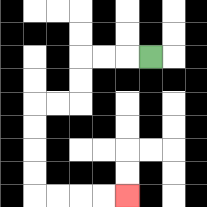{'start': '[6, 2]', 'end': '[5, 8]', 'path_directions': 'L,L,L,D,D,L,L,D,D,D,D,R,R,R,R', 'path_coordinates': '[[6, 2], [5, 2], [4, 2], [3, 2], [3, 3], [3, 4], [2, 4], [1, 4], [1, 5], [1, 6], [1, 7], [1, 8], [2, 8], [3, 8], [4, 8], [5, 8]]'}